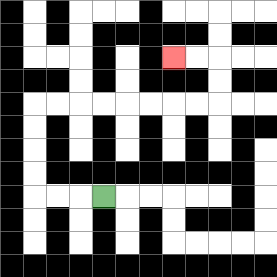{'start': '[4, 8]', 'end': '[7, 2]', 'path_directions': 'L,L,L,U,U,U,U,R,R,R,R,R,R,R,R,U,U,L,L', 'path_coordinates': '[[4, 8], [3, 8], [2, 8], [1, 8], [1, 7], [1, 6], [1, 5], [1, 4], [2, 4], [3, 4], [4, 4], [5, 4], [6, 4], [7, 4], [8, 4], [9, 4], [9, 3], [9, 2], [8, 2], [7, 2]]'}